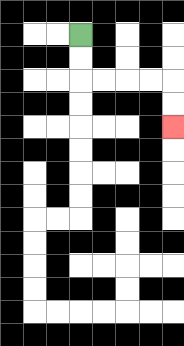{'start': '[3, 1]', 'end': '[7, 5]', 'path_directions': 'D,D,R,R,R,R,D,D', 'path_coordinates': '[[3, 1], [3, 2], [3, 3], [4, 3], [5, 3], [6, 3], [7, 3], [7, 4], [7, 5]]'}